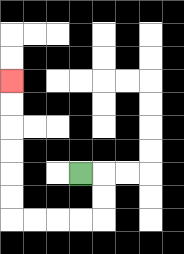{'start': '[3, 7]', 'end': '[0, 3]', 'path_directions': 'R,D,D,L,L,L,L,U,U,U,U,U,U', 'path_coordinates': '[[3, 7], [4, 7], [4, 8], [4, 9], [3, 9], [2, 9], [1, 9], [0, 9], [0, 8], [0, 7], [0, 6], [0, 5], [0, 4], [0, 3]]'}